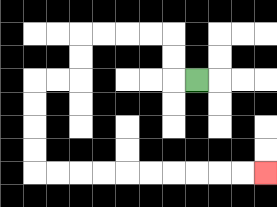{'start': '[8, 3]', 'end': '[11, 7]', 'path_directions': 'L,U,U,L,L,L,L,D,D,L,L,D,D,D,D,R,R,R,R,R,R,R,R,R,R', 'path_coordinates': '[[8, 3], [7, 3], [7, 2], [7, 1], [6, 1], [5, 1], [4, 1], [3, 1], [3, 2], [3, 3], [2, 3], [1, 3], [1, 4], [1, 5], [1, 6], [1, 7], [2, 7], [3, 7], [4, 7], [5, 7], [6, 7], [7, 7], [8, 7], [9, 7], [10, 7], [11, 7]]'}